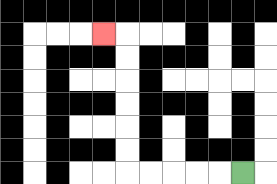{'start': '[10, 7]', 'end': '[4, 1]', 'path_directions': 'L,L,L,L,L,U,U,U,U,U,U,L', 'path_coordinates': '[[10, 7], [9, 7], [8, 7], [7, 7], [6, 7], [5, 7], [5, 6], [5, 5], [5, 4], [5, 3], [5, 2], [5, 1], [4, 1]]'}